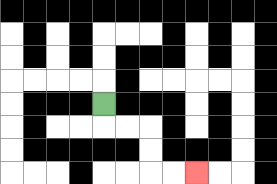{'start': '[4, 4]', 'end': '[8, 7]', 'path_directions': 'D,R,R,D,D,R,R', 'path_coordinates': '[[4, 4], [4, 5], [5, 5], [6, 5], [6, 6], [6, 7], [7, 7], [8, 7]]'}